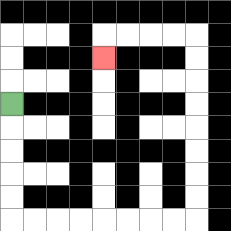{'start': '[0, 4]', 'end': '[4, 2]', 'path_directions': 'D,D,D,D,D,R,R,R,R,R,R,R,R,U,U,U,U,U,U,U,U,L,L,L,L,D', 'path_coordinates': '[[0, 4], [0, 5], [0, 6], [0, 7], [0, 8], [0, 9], [1, 9], [2, 9], [3, 9], [4, 9], [5, 9], [6, 9], [7, 9], [8, 9], [8, 8], [8, 7], [8, 6], [8, 5], [8, 4], [8, 3], [8, 2], [8, 1], [7, 1], [6, 1], [5, 1], [4, 1], [4, 2]]'}